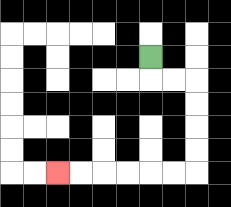{'start': '[6, 2]', 'end': '[2, 7]', 'path_directions': 'D,R,R,D,D,D,D,L,L,L,L,L,L', 'path_coordinates': '[[6, 2], [6, 3], [7, 3], [8, 3], [8, 4], [8, 5], [8, 6], [8, 7], [7, 7], [6, 7], [5, 7], [4, 7], [3, 7], [2, 7]]'}